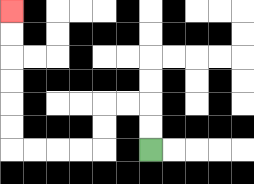{'start': '[6, 6]', 'end': '[0, 0]', 'path_directions': 'U,U,L,L,D,D,L,L,L,L,U,U,U,U,U,U', 'path_coordinates': '[[6, 6], [6, 5], [6, 4], [5, 4], [4, 4], [4, 5], [4, 6], [3, 6], [2, 6], [1, 6], [0, 6], [0, 5], [0, 4], [0, 3], [0, 2], [0, 1], [0, 0]]'}